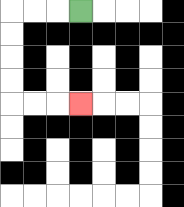{'start': '[3, 0]', 'end': '[3, 4]', 'path_directions': 'L,L,L,D,D,D,D,R,R,R', 'path_coordinates': '[[3, 0], [2, 0], [1, 0], [0, 0], [0, 1], [0, 2], [0, 3], [0, 4], [1, 4], [2, 4], [3, 4]]'}